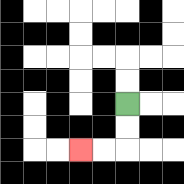{'start': '[5, 4]', 'end': '[3, 6]', 'path_directions': 'D,D,L,L', 'path_coordinates': '[[5, 4], [5, 5], [5, 6], [4, 6], [3, 6]]'}